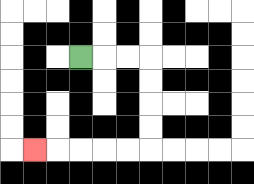{'start': '[3, 2]', 'end': '[1, 6]', 'path_directions': 'R,R,R,D,D,D,D,L,L,L,L,L', 'path_coordinates': '[[3, 2], [4, 2], [5, 2], [6, 2], [6, 3], [6, 4], [6, 5], [6, 6], [5, 6], [4, 6], [3, 6], [2, 6], [1, 6]]'}